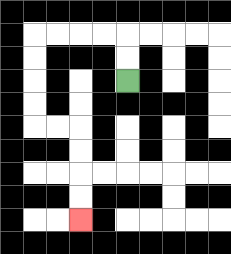{'start': '[5, 3]', 'end': '[3, 9]', 'path_directions': 'U,U,L,L,L,L,D,D,D,D,R,R,D,D,D,D', 'path_coordinates': '[[5, 3], [5, 2], [5, 1], [4, 1], [3, 1], [2, 1], [1, 1], [1, 2], [1, 3], [1, 4], [1, 5], [2, 5], [3, 5], [3, 6], [3, 7], [3, 8], [3, 9]]'}